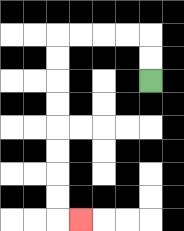{'start': '[6, 3]', 'end': '[3, 9]', 'path_directions': 'U,U,L,L,L,L,D,D,D,D,D,D,D,D,R', 'path_coordinates': '[[6, 3], [6, 2], [6, 1], [5, 1], [4, 1], [3, 1], [2, 1], [2, 2], [2, 3], [2, 4], [2, 5], [2, 6], [2, 7], [2, 8], [2, 9], [3, 9]]'}